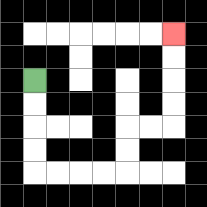{'start': '[1, 3]', 'end': '[7, 1]', 'path_directions': 'D,D,D,D,R,R,R,R,U,U,R,R,U,U,U,U', 'path_coordinates': '[[1, 3], [1, 4], [1, 5], [1, 6], [1, 7], [2, 7], [3, 7], [4, 7], [5, 7], [5, 6], [5, 5], [6, 5], [7, 5], [7, 4], [7, 3], [7, 2], [7, 1]]'}